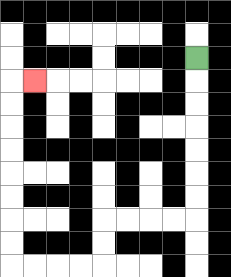{'start': '[8, 2]', 'end': '[1, 3]', 'path_directions': 'D,D,D,D,D,D,D,L,L,L,L,D,D,L,L,L,L,U,U,U,U,U,U,U,U,R', 'path_coordinates': '[[8, 2], [8, 3], [8, 4], [8, 5], [8, 6], [8, 7], [8, 8], [8, 9], [7, 9], [6, 9], [5, 9], [4, 9], [4, 10], [4, 11], [3, 11], [2, 11], [1, 11], [0, 11], [0, 10], [0, 9], [0, 8], [0, 7], [0, 6], [0, 5], [0, 4], [0, 3], [1, 3]]'}